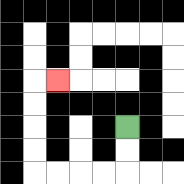{'start': '[5, 5]', 'end': '[2, 3]', 'path_directions': 'D,D,L,L,L,L,U,U,U,U,R', 'path_coordinates': '[[5, 5], [5, 6], [5, 7], [4, 7], [3, 7], [2, 7], [1, 7], [1, 6], [1, 5], [1, 4], [1, 3], [2, 3]]'}